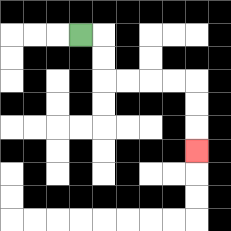{'start': '[3, 1]', 'end': '[8, 6]', 'path_directions': 'R,D,D,R,R,R,R,D,D,D', 'path_coordinates': '[[3, 1], [4, 1], [4, 2], [4, 3], [5, 3], [6, 3], [7, 3], [8, 3], [8, 4], [8, 5], [8, 6]]'}